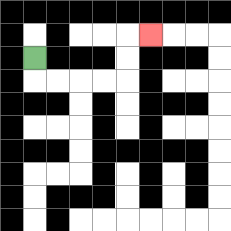{'start': '[1, 2]', 'end': '[6, 1]', 'path_directions': 'D,R,R,R,R,U,U,R', 'path_coordinates': '[[1, 2], [1, 3], [2, 3], [3, 3], [4, 3], [5, 3], [5, 2], [5, 1], [6, 1]]'}